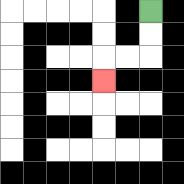{'start': '[6, 0]', 'end': '[4, 3]', 'path_directions': 'D,D,L,L,D', 'path_coordinates': '[[6, 0], [6, 1], [6, 2], [5, 2], [4, 2], [4, 3]]'}